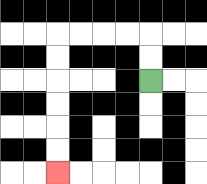{'start': '[6, 3]', 'end': '[2, 7]', 'path_directions': 'U,U,L,L,L,L,D,D,D,D,D,D', 'path_coordinates': '[[6, 3], [6, 2], [6, 1], [5, 1], [4, 1], [3, 1], [2, 1], [2, 2], [2, 3], [2, 4], [2, 5], [2, 6], [2, 7]]'}